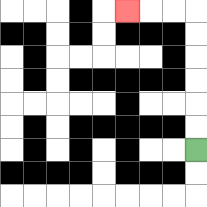{'start': '[8, 6]', 'end': '[5, 0]', 'path_directions': 'U,U,U,U,U,U,L,L,L', 'path_coordinates': '[[8, 6], [8, 5], [8, 4], [8, 3], [8, 2], [8, 1], [8, 0], [7, 0], [6, 0], [5, 0]]'}